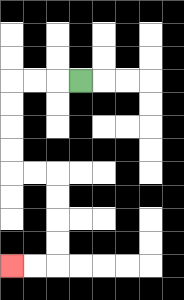{'start': '[3, 3]', 'end': '[0, 11]', 'path_directions': 'L,L,L,D,D,D,D,R,R,D,D,D,D,L,L', 'path_coordinates': '[[3, 3], [2, 3], [1, 3], [0, 3], [0, 4], [0, 5], [0, 6], [0, 7], [1, 7], [2, 7], [2, 8], [2, 9], [2, 10], [2, 11], [1, 11], [0, 11]]'}